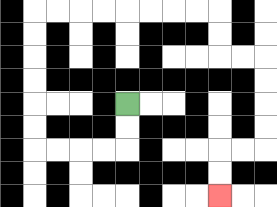{'start': '[5, 4]', 'end': '[9, 8]', 'path_directions': 'D,D,L,L,L,L,U,U,U,U,U,U,R,R,R,R,R,R,R,R,D,D,R,R,D,D,D,D,L,L,D,D', 'path_coordinates': '[[5, 4], [5, 5], [5, 6], [4, 6], [3, 6], [2, 6], [1, 6], [1, 5], [1, 4], [1, 3], [1, 2], [1, 1], [1, 0], [2, 0], [3, 0], [4, 0], [5, 0], [6, 0], [7, 0], [8, 0], [9, 0], [9, 1], [9, 2], [10, 2], [11, 2], [11, 3], [11, 4], [11, 5], [11, 6], [10, 6], [9, 6], [9, 7], [9, 8]]'}